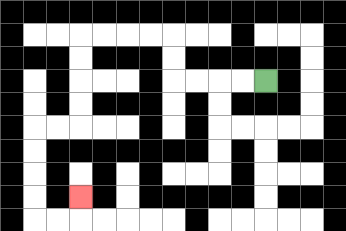{'start': '[11, 3]', 'end': '[3, 8]', 'path_directions': 'L,L,L,L,U,U,L,L,L,L,D,D,D,D,L,L,D,D,D,D,R,R,U', 'path_coordinates': '[[11, 3], [10, 3], [9, 3], [8, 3], [7, 3], [7, 2], [7, 1], [6, 1], [5, 1], [4, 1], [3, 1], [3, 2], [3, 3], [3, 4], [3, 5], [2, 5], [1, 5], [1, 6], [1, 7], [1, 8], [1, 9], [2, 9], [3, 9], [3, 8]]'}